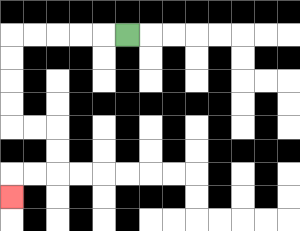{'start': '[5, 1]', 'end': '[0, 8]', 'path_directions': 'L,L,L,L,L,D,D,D,D,R,R,D,D,L,L,D', 'path_coordinates': '[[5, 1], [4, 1], [3, 1], [2, 1], [1, 1], [0, 1], [0, 2], [0, 3], [0, 4], [0, 5], [1, 5], [2, 5], [2, 6], [2, 7], [1, 7], [0, 7], [0, 8]]'}